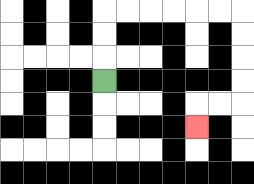{'start': '[4, 3]', 'end': '[8, 5]', 'path_directions': 'U,U,U,R,R,R,R,R,R,D,D,D,D,L,L,D', 'path_coordinates': '[[4, 3], [4, 2], [4, 1], [4, 0], [5, 0], [6, 0], [7, 0], [8, 0], [9, 0], [10, 0], [10, 1], [10, 2], [10, 3], [10, 4], [9, 4], [8, 4], [8, 5]]'}